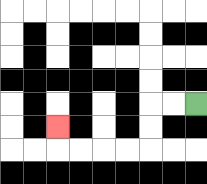{'start': '[8, 4]', 'end': '[2, 5]', 'path_directions': 'L,L,D,D,L,L,L,L,U', 'path_coordinates': '[[8, 4], [7, 4], [6, 4], [6, 5], [6, 6], [5, 6], [4, 6], [3, 6], [2, 6], [2, 5]]'}